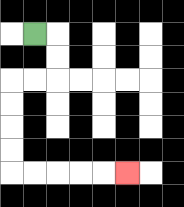{'start': '[1, 1]', 'end': '[5, 7]', 'path_directions': 'R,D,D,L,L,D,D,D,D,R,R,R,R,R', 'path_coordinates': '[[1, 1], [2, 1], [2, 2], [2, 3], [1, 3], [0, 3], [0, 4], [0, 5], [0, 6], [0, 7], [1, 7], [2, 7], [3, 7], [4, 7], [5, 7]]'}